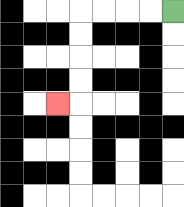{'start': '[7, 0]', 'end': '[2, 4]', 'path_directions': 'L,L,L,L,D,D,D,D,L', 'path_coordinates': '[[7, 0], [6, 0], [5, 0], [4, 0], [3, 0], [3, 1], [3, 2], [3, 3], [3, 4], [2, 4]]'}